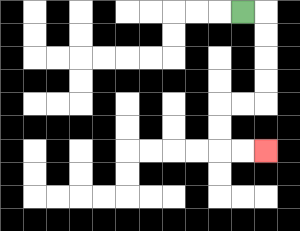{'start': '[10, 0]', 'end': '[11, 6]', 'path_directions': 'R,D,D,D,D,L,L,D,D,R,R', 'path_coordinates': '[[10, 0], [11, 0], [11, 1], [11, 2], [11, 3], [11, 4], [10, 4], [9, 4], [9, 5], [9, 6], [10, 6], [11, 6]]'}